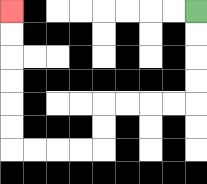{'start': '[8, 0]', 'end': '[0, 0]', 'path_directions': 'D,D,D,D,L,L,L,L,D,D,L,L,L,L,U,U,U,U,U,U', 'path_coordinates': '[[8, 0], [8, 1], [8, 2], [8, 3], [8, 4], [7, 4], [6, 4], [5, 4], [4, 4], [4, 5], [4, 6], [3, 6], [2, 6], [1, 6], [0, 6], [0, 5], [0, 4], [0, 3], [0, 2], [0, 1], [0, 0]]'}